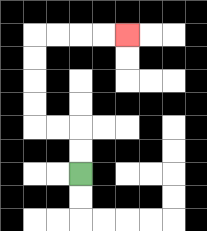{'start': '[3, 7]', 'end': '[5, 1]', 'path_directions': 'U,U,L,L,U,U,U,U,R,R,R,R', 'path_coordinates': '[[3, 7], [3, 6], [3, 5], [2, 5], [1, 5], [1, 4], [1, 3], [1, 2], [1, 1], [2, 1], [3, 1], [4, 1], [5, 1]]'}